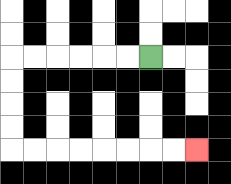{'start': '[6, 2]', 'end': '[8, 6]', 'path_directions': 'L,L,L,L,L,L,D,D,D,D,R,R,R,R,R,R,R,R', 'path_coordinates': '[[6, 2], [5, 2], [4, 2], [3, 2], [2, 2], [1, 2], [0, 2], [0, 3], [0, 4], [0, 5], [0, 6], [1, 6], [2, 6], [3, 6], [4, 6], [5, 6], [6, 6], [7, 6], [8, 6]]'}